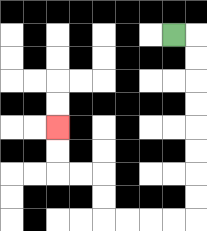{'start': '[7, 1]', 'end': '[2, 5]', 'path_directions': 'R,D,D,D,D,D,D,D,D,L,L,L,L,U,U,L,L,U,U', 'path_coordinates': '[[7, 1], [8, 1], [8, 2], [8, 3], [8, 4], [8, 5], [8, 6], [8, 7], [8, 8], [8, 9], [7, 9], [6, 9], [5, 9], [4, 9], [4, 8], [4, 7], [3, 7], [2, 7], [2, 6], [2, 5]]'}